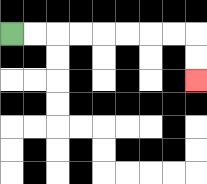{'start': '[0, 1]', 'end': '[8, 3]', 'path_directions': 'R,R,R,R,R,R,R,R,D,D', 'path_coordinates': '[[0, 1], [1, 1], [2, 1], [3, 1], [4, 1], [5, 1], [6, 1], [7, 1], [8, 1], [8, 2], [8, 3]]'}